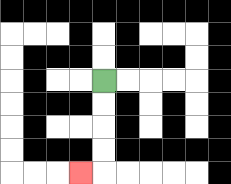{'start': '[4, 3]', 'end': '[3, 7]', 'path_directions': 'D,D,D,D,L', 'path_coordinates': '[[4, 3], [4, 4], [4, 5], [4, 6], [4, 7], [3, 7]]'}